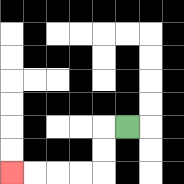{'start': '[5, 5]', 'end': '[0, 7]', 'path_directions': 'L,D,D,L,L,L,L', 'path_coordinates': '[[5, 5], [4, 5], [4, 6], [4, 7], [3, 7], [2, 7], [1, 7], [0, 7]]'}